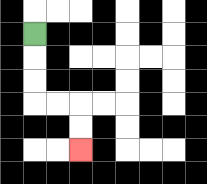{'start': '[1, 1]', 'end': '[3, 6]', 'path_directions': 'D,D,D,R,R,D,D', 'path_coordinates': '[[1, 1], [1, 2], [1, 3], [1, 4], [2, 4], [3, 4], [3, 5], [3, 6]]'}